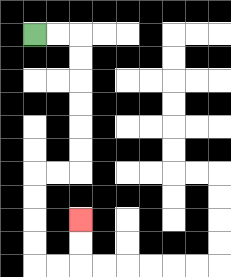{'start': '[1, 1]', 'end': '[3, 9]', 'path_directions': 'R,R,D,D,D,D,D,D,L,L,D,D,D,D,R,R,U,U', 'path_coordinates': '[[1, 1], [2, 1], [3, 1], [3, 2], [3, 3], [3, 4], [3, 5], [3, 6], [3, 7], [2, 7], [1, 7], [1, 8], [1, 9], [1, 10], [1, 11], [2, 11], [3, 11], [3, 10], [3, 9]]'}